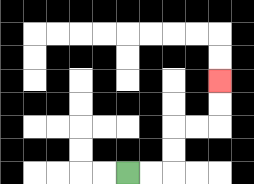{'start': '[5, 7]', 'end': '[9, 3]', 'path_directions': 'R,R,U,U,R,R,U,U', 'path_coordinates': '[[5, 7], [6, 7], [7, 7], [7, 6], [7, 5], [8, 5], [9, 5], [9, 4], [9, 3]]'}